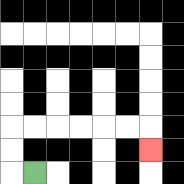{'start': '[1, 7]', 'end': '[6, 6]', 'path_directions': 'L,U,U,R,R,R,R,R,R,D', 'path_coordinates': '[[1, 7], [0, 7], [0, 6], [0, 5], [1, 5], [2, 5], [3, 5], [4, 5], [5, 5], [6, 5], [6, 6]]'}